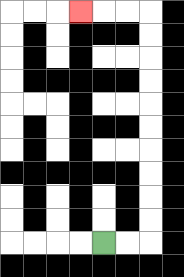{'start': '[4, 10]', 'end': '[3, 0]', 'path_directions': 'R,R,U,U,U,U,U,U,U,U,U,U,L,L,L', 'path_coordinates': '[[4, 10], [5, 10], [6, 10], [6, 9], [6, 8], [6, 7], [6, 6], [6, 5], [6, 4], [6, 3], [6, 2], [6, 1], [6, 0], [5, 0], [4, 0], [3, 0]]'}